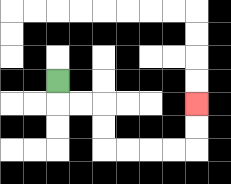{'start': '[2, 3]', 'end': '[8, 4]', 'path_directions': 'D,R,R,D,D,R,R,R,R,U,U', 'path_coordinates': '[[2, 3], [2, 4], [3, 4], [4, 4], [4, 5], [4, 6], [5, 6], [6, 6], [7, 6], [8, 6], [8, 5], [8, 4]]'}